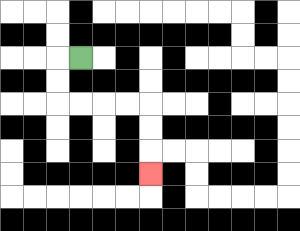{'start': '[3, 2]', 'end': '[6, 7]', 'path_directions': 'L,D,D,R,R,R,R,D,D,D', 'path_coordinates': '[[3, 2], [2, 2], [2, 3], [2, 4], [3, 4], [4, 4], [5, 4], [6, 4], [6, 5], [6, 6], [6, 7]]'}